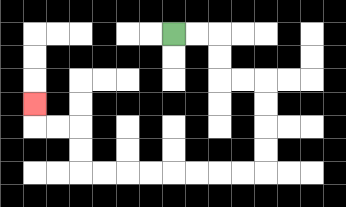{'start': '[7, 1]', 'end': '[1, 4]', 'path_directions': 'R,R,D,D,R,R,D,D,D,D,L,L,L,L,L,L,L,L,U,U,L,L,U', 'path_coordinates': '[[7, 1], [8, 1], [9, 1], [9, 2], [9, 3], [10, 3], [11, 3], [11, 4], [11, 5], [11, 6], [11, 7], [10, 7], [9, 7], [8, 7], [7, 7], [6, 7], [5, 7], [4, 7], [3, 7], [3, 6], [3, 5], [2, 5], [1, 5], [1, 4]]'}